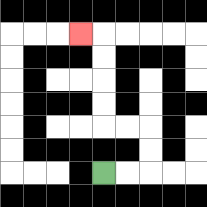{'start': '[4, 7]', 'end': '[3, 1]', 'path_directions': 'R,R,U,U,L,L,U,U,U,U,L', 'path_coordinates': '[[4, 7], [5, 7], [6, 7], [6, 6], [6, 5], [5, 5], [4, 5], [4, 4], [4, 3], [4, 2], [4, 1], [3, 1]]'}